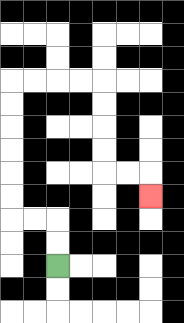{'start': '[2, 11]', 'end': '[6, 8]', 'path_directions': 'U,U,L,L,U,U,U,U,U,U,R,R,R,R,D,D,D,D,R,R,D', 'path_coordinates': '[[2, 11], [2, 10], [2, 9], [1, 9], [0, 9], [0, 8], [0, 7], [0, 6], [0, 5], [0, 4], [0, 3], [1, 3], [2, 3], [3, 3], [4, 3], [4, 4], [4, 5], [4, 6], [4, 7], [5, 7], [6, 7], [6, 8]]'}